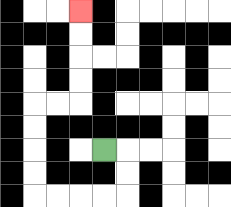{'start': '[4, 6]', 'end': '[3, 0]', 'path_directions': 'R,D,D,L,L,L,L,U,U,U,U,R,R,U,U,U,U', 'path_coordinates': '[[4, 6], [5, 6], [5, 7], [5, 8], [4, 8], [3, 8], [2, 8], [1, 8], [1, 7], [1, 6], [1, 5], [1, 4], [2, 4], [3, 4], [3, 3], [3, 2], [3, 1], [3, 0]]'}